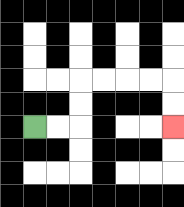{'start': '[1, 5]', 'end': '[7, 5]', 'path_directions': 'R,R,U,U,R,R,R,R,D,D', 'path_coordinates': '[[1, 5], [2, 5], [3, 5], [3, 4], [3, 3], [4, 3], [5, 3], [6, 3], [7, 3], [7, 4], [7, 5]]'}